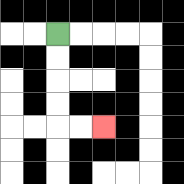{'start': '[2, 1]', 'end': '[4, 5]', 'path_directions': 'D,D,D,D,R,R', 'path_coordinates': '[[2, 1], [2, 2], [2, 3], [2, 4], [2, 5], [3, 5], [4, 5]]'}